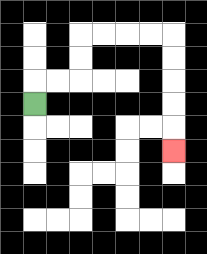{'start': '[1, 4]', 'end': '[7, 6]', 'path_directions': 'U,R,R,U,U,R,R,R,R,D,D,D,D,D', 'path_coordinates': '[[1, 4], [1, 3], [2, 3], [3, 3], [3, 2], [3, 1], [4, 1], [5, 1], [6, 1], [7, 1], [7, 2], [7, 3], [7, 4], [7, 5], [7, 6]]'}